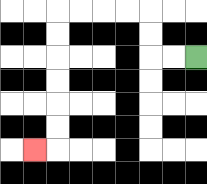{'start': '[8, 2]', 'end': '[1, 6]', 'path_directions': 'L,L,U,U,L,L,L,L,D,D,D,D,D,D,L', 'path_coordinates': '[[8, 2], [7, 2], [6, 2], [6, 1], [6, 0], [5, 0], [4, 0], [3, 0], [2, 0], [2, 1], [2, 2], [2, 3], [2, 4], [2, 5], [2, 6], [1, 6]]'}